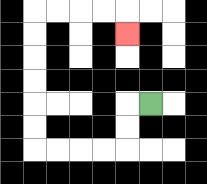{'start': '[6, 4]', 'end': '[5, 1]', 'path_directions': 'L,D,D,L,L,L,L,U,U,U,U,U,U,R,R,R,R,D', 'path_coordinates': '[[6, 4], [5, 4], [5, 5], [5, 6], [4, 6], [3, 6], [2, 6], [1, 6], [1, 5], [1, 4], [1, 3], [1, 2], [1, 1], [1, 0], [2, 0], [3, 0], [4, 0], [5, 0], [5, 1]]'}